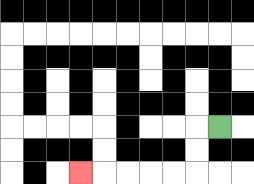{'start': '[9, 5]', 'end': '[3, 7]', 'path_directions': 'L,D,D,L,L,L,L,L', 'path_coordinates': '[[9, 5], [8, 5], [8, 6], [8, 7], [7, 7], [6, 7], [5, 7], [4, 7], [3, 7]]'}